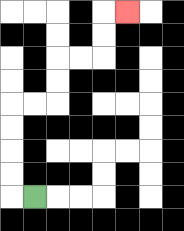{'start': '[1, 8]', 'end': '[5, 0]', 'path_directions': 'L,U,U,U,U,R,R,U,U,R,R,U,U,R', 'path_coordinates': '[[1, 8], [0, 8], [0, 7], [0, 6], [0, 5], [0, 4], [1, 4], [2, 4], [2, 3], [2, 2], [3, 2], [4, 2], [4, 1], [4, 0], [5, 0]]'}